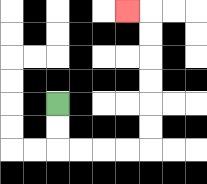{'start': '[2, 4]', 'end': '[5, 0]', 'path_directions': 'D,D,R,R,R,R,U,U,U,U,U,U,L', 'path_coordinates': '[[2, 4], [2, 5], [2, 6], [3, 6], [4, 6], [5, 6], [6, 6], [6, 5], [6, 4], [6, 3], [6, 2], [6, 1], [6, 0], [5, 0]]'}